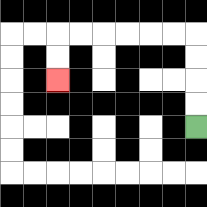{'start': '[8, 5]', 'end': '[2, 3]', 'path_directions': 'U,U,U,U,L,L,L,L,L,L,D,D', 'path_coordinates': '[[8, 5], [8, 4], [8, 3], [8, 2], [8, 1], [7, 1], [6, 1], [5, 1], [4, 1], [3, 1], [2, 1], [2, 2], [2, 3]]'}